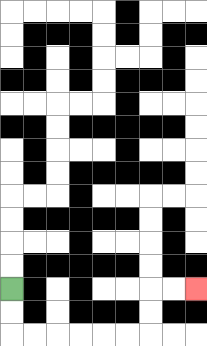{'start': '[0, 12]', 'end': '[8, 12]', 'path_directions': 'D,D,R,R,R,R,R,R,U,U,R,R', 'path_coordinates': '[[0, 12], [0, 13], [0, 14], [1, 14], [2, 14], [3, 14], [4, 14], [5, 14], [6, 14], [6, 13], [6, 12], [7, 12], [8, 12]]'}